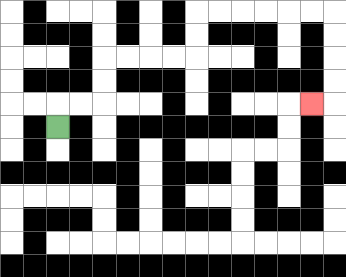{'start': '[2, 5]', 'end': '[13, 4]', 'path_directions': 'U,R,R,U,U,R,R,R,R,U,U,R,R,R,R,R,R,D,D,D,D,L', 'path_coordinates': '[[2, 5], [2, 4], [3, 4], [4, 4], [4, 3], [4, 2], [5, 2], [6, 2], [7, 2], [8, 2], [8, 1], [8, 0], [9, 0], [10, 0], [11, 0], [12, 0], [13, 0], [14, 0], [14, 1], [14, 2], [14, 3], [14, 4], [13, 4]]'}